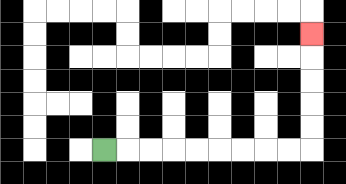{'start': '[4, 6]', 'end': '[13, 1]', 'path_directions': 'R,R,R,R,R,R,R,R,R,U,U,U,U,U', 'path_coordinates': '[[4, 6], [5, 6], [6, 6], [7, 6], [8, 6], [9, 6], [10, 6], [11, 6], [12, 6], [13, 6], [13, 5], [13, 4], [13, 3], [13, 2], [13, 1]]'}